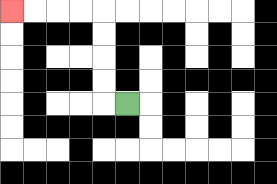{'start': '[5, 4]', 'end': '[0, 0]', 'path_directions': 'L,U,U,U,U,L,L,L,L', 'path_coordinates': '[[5, 4], [4, 4], [4, 3], [4, 2], [4, 1], [4, 0], [3, 0], [2, 0], [1, 0], [0, 0]]'}